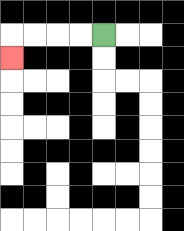{'start': '[4, 1]', 'end': '[0, 2]', 'path_directions': 'L,L,L,L,D', 'path_coordinates': '[[4, 1], [3, 1], [2, 1], [1, 1], [0, 1], [0, 2]]'}